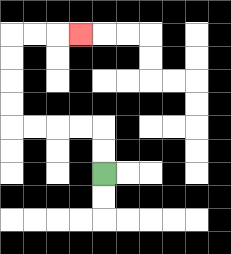{'start': '[4, 7]', 'end': '[3, 1]', 'path_directions': 'U,U,L,L,L,L,U,U,U,U,R,R,R', 'path_coordinates': '[[4, 7], [4, 6], [4, 5], [3, 5], [2, 5], [1, 5], [0, 5], [0, 4], [0, 3], [0, 2], [0, 1], [1, 1], [2, 1], [3, 1]]'}